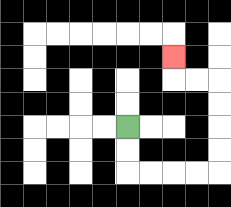{'start': '[5, 5]', 'end': '[7, 2]', 'path_directions': 'D,D,R,R,R,R,U,U,U,U,L,L,U', 'path_coordinates': '[[5, 5], [5, 6], [5, 7], [6, 7], [7, 7], [8, 7], [9, 7], [9, 6], [9, 5], [9, 4], [9, 3], [8, 3], [7, 3], [7, 2]]'}